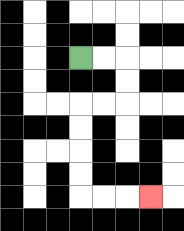{'start': '[3, 2]', 'end': '[6, 8]', 'path_directions': 'R,R,D,D,L,L,D,D,D,D,R,R,R', 'path_coordinates': '[[3, 2], [4, 2], [5, 2], [5, 3], [5, 4], [4, 4], [3, 4], [3, 5], [3, 6], [3, 7], [3, 8], [4, 8], [5, 8], [6, 8]]'}